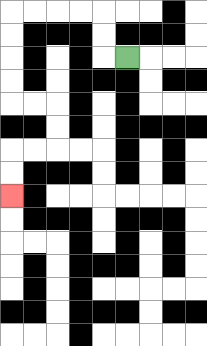{'start': '[5, 2]', 'end': '[0, 8]', 'path_directions': 'L,U,U,L,L,L,L,D,D,D,D,R,R,D,D,L,L,D,D', 'path_coordinates': '[[5, 2], [4, 2], [4, 1], [4, 0], [3, 0], [2, 0], [1, 0], [0, 0], [0, 1], [0, 2], [0, 3], [0, 4], [1, 4], [2, 4], [2, 5], [2, 6], [1, 6], [0, 6], [0, 7], [0, 8]]'}